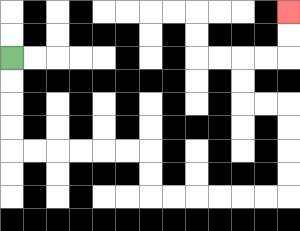{'start': '[0, 2]', 'end': '[12, 0]', 'path_directions': 'D,D,D,D,R,R,R,R,R,R,D,D,R,R,R,R,R,R,U,U,U,U,L,L,U,U,R,R,U,U', 'path_coordinates': '[[0, 2], [0, 3], [0, 4], [0, 5], [0, 6], [1, 6], [2, 6], [3, 6], [4, 6], [5, 6], [6, 6], [6, 7], [6, 8], [7, 8], [8, 8], [9, 8], [10, 8], [11, 8], [12, 8], [12, 7], [12, 6], [12, 5], [12, 4], [11, 4], [10, 4], [10, 3], [10, 2], [11, 2], [12, 2], [12, 1], [12, 0]]'}